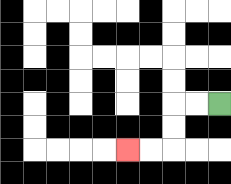{'start': '[9, 4]', 'end': '[5, 6]', 'path_directions': 'L,L,D,D,L,L', 'path_coordinates': '[[9, 4], [8, 4], [7, 4], [7, 5], [7, 6], [6, 6], [5, 6]]'}